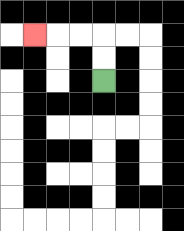{'start': '[4, 3]', 'end': '[1, 1]', 'path_directions': 'U,U,L,L,L', 'path_coordinates': '[[4, 3], [4, 2], [4, 1], [3, 1], [2, 1], [1, 1]]'}